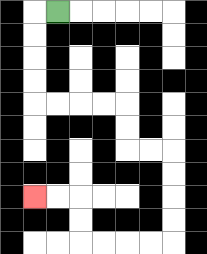{'start': '[2, 0]', 'end': '[1, 8]', 'path_directions': 'L,D,D,D,D,R,R,R,R,D,D,R,R,D,D,D,D,L,L,L,L,U,U,L,L', 'path_coordinates': '[[2, 0], [1, 0], [1, 1], [1, 2], [1, 3], [1, 4], [2, 4], [3, 4], [4, 4], [5, 4], [5, 5], [5, 6], [6, 6], [7, 6], [7, 7], [7, 8], [7, 9], [7, 10], [6, 10], [5, 10], [4, 10], [3, 10], [3, 9], [3, 8], [2, 8], [1, 8]]'}